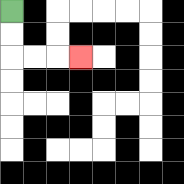{'start': '[0, 0]', 'end': '[3, 2]', 'path_directions': 'D,D,R,R,R', 'path_coordinates': '[[0, 0], [0, 1], [0, 2], [1, 2], [2, 2], [3, 2]]'}